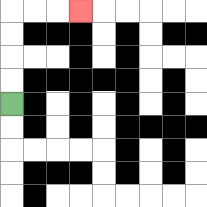{'start': '[0, 4]', 'end': '[3, 0]', 'path_directions': 'U,U,U,U,R,R,R', 'path_coordinates': '[[0, 4], [0, 3], [0, 2], [0, 1], [0, 0], [1, 0], [2, 0], [3, 0]]'}